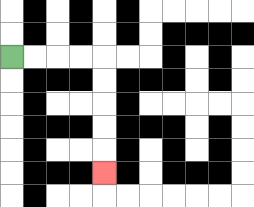{'start': '[0, 2]', 'end': '[4, 7]', 'path_directions': 'R,R,R,R,D,D,D,D,D', 'path_coordinates': '[[0, 2], [1, 2], [2, 2], [3, 2], [4, 2], [4, 3], [4, 4], [4, 5], [4, 6], [4, 7]]'}